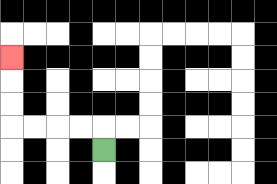{'start': '[4, 6]', 'end': '[0, 2]', 'path_directions': 'U,L,L,L,L,U,U,U', 'path_coordinates': '[[4, 6], [4, 5], [3, 5], [2, 5], [1, 5], [0, 5], [0, 4], [0, 3], [0, 2]]'}